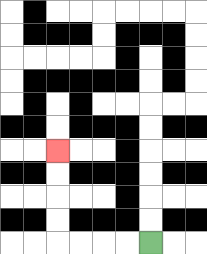{'start': '[6, 10]', 'end': '[2, 6]', 'path_directions': 'L,L,L,L,U,U,U,U', 'path_coordinates': '[[6, 10], [5, 10], [4, 10], [3, 10], [2, 10], [2, 9], [2, 8], [2, 7], [2, 6]]'}